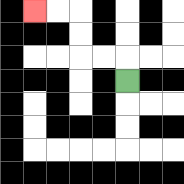{'start': '[5, 3]', 'end': '[1, 0]', 'path_directions': 'U,L,L,U,U,L,L', 'path_coordinates': '[[5, 3], [5, 2], [4, 2], [3, 2], [3, 1], [3, 0], [2, 0], [1, 0]]'}